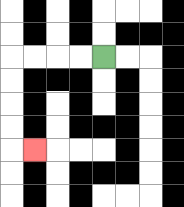{'start': '[4, 2]', 'end': '[1, 6]', 'path_directions': 'L,L,L,L,D,D,D,D,R', 'path_coordinates': '[[4, 2], [3, 2], [2, 2], [1, 2], [0, 2], [0, 3], [0, 4], [0, 5], [0, 6], [1, 6]]'}